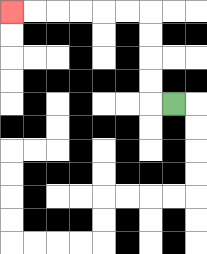{'start': '[7, 4]', 'end': '[0, 0]', 'path_directions': 'L,U,U,U,U,L,L,L,L,L,L', 'path_coordinates': '[[7, 4], [6, 4], [6, 3], [6, 2], [6, 1], [6, 0], [5, 0], [4, 0], [3, 0], [2, 0], [1, 0], [0, 0]]'}